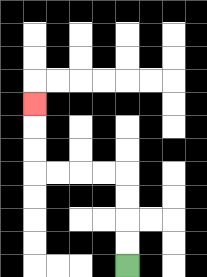{'start': '[5, 11]', 'end': '[1, 4]', 'path_directions': 'U,U,U,U,L,L,L,L,U,U,U', 'path_coordinates': '[[5, 11], [5, 10], [5, 9], [5, 8], [5, 7], [4, 7], [3, 7], [2, 7], [1, 7], [1, 6], [1, 5], [1, 4]]'}